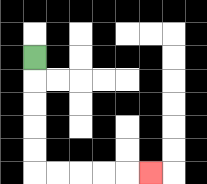{'start': '[1, 2]', 'end': '[6, 7]', 'path_directions': 'D,D,D,D,D,R,R,R,R,R', 'path_coordinates': '[[1, 2], [1, 3], [1, 4], [1, 5], [1, 6], [1, 7], [2, 7], [3, 7], [4, 7], [5, 7], [6, 7]]'}